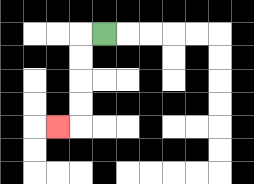{'start': '[4, 1]', 'end': '[2, 5]', 'path_directions': 'L,D,D,D,D,L', 'path_coordinates': '[[4, 1], [3, 1], [3, 2], [3, 3], [3, 4], [3, 5], [2, 5]]'}